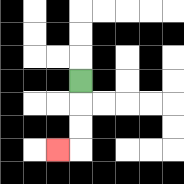{'start': '[3, 3]', 'end': '[2, 6]', 'path_directions': 'D,D,D,L', 'path_coordinates': '[[3, 3], [3, 4], [3, 5], [3, 6], [2, 6]]'}